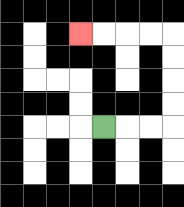{'start': '[4, 5]', 'end': '[3, 1]', 'path_directions': 'R,R,R,U,U,U,U,L,L,L,L', 'path_coordinates': '[[4, 5], [5, 5], [6, 5], [7, 5], [7, 4], [7, 3], [7, 2], [7, 1], [6, 1], [5, 1], [4, 1], [3, 1]]'}